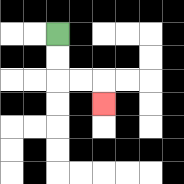{'start': '[2, 1]', 'end': '[4, 4]', 'path_directions': 'D,D,R,R,D', 'path_coordinates': '[[2, 1], [2, 2], [2, 3], [3, 3], [4, 3], [4, 4]]'}